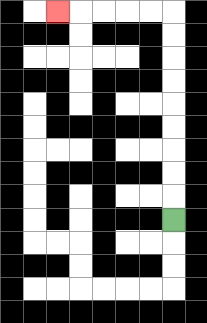{'start': '[7, 9]', 'end': '[2, 0]', 'path_directions': 'U,U,U,U,U,U,U,U,U,L,L,L,L,L', 'path_coordinates': '[[7, 9], [7, 8], [7, 7], [7, 6], [7, 5], [7, 4], [7, 3], [7, 2], [7, 1], [7, 0], [6, 0], [5, 0], [4, 0], [3, 0], [2, 0]]'}